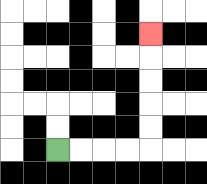{'start': '[2, 6]', 'end': '[6, 1]', 'path_directions': 'R,R,R,R,U,U,U,U,U', 'path_coordinates': '[[2, 6], [3, 6], [4, 6], [5, 6], [6, 6], [6, 5], [6, 4], [6, 3], [6, 2], [6, 1]]'}